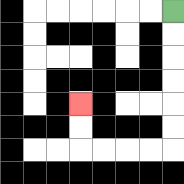{'start': '[7, 0]', 'end': '[3, 4]', 'path_directions': 'D,D,D,D,D,D,L,L,L,L,U,U', 'path_coordinates': '[[7, 0], [7, 1], [7, 2], [7, 3], [7, 4], [7, 5], [7, 6], [6, 6], [5, 6], [4, 6], [3, 6], [3, 5], [3, 4]]'}